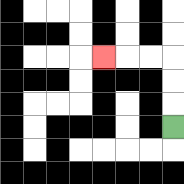{'start': '[7, 5]', 'end': '[4, 2]', 'path_directions': 'U,U,U,L,L,L', 'path_coordinates': '[[7, 5], [7, 4], [7, 3], [7, 2], [6, 2], [5, 2], [4, 2]]'}